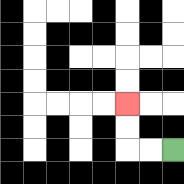{'start': '[7, 6]', 'end': '[5, 4]', 'path_directions': 'L,L,U,U', 'path_coordinates': '[[7, 6], [6, 6], [5, 6], [5, 5], [5, 4]]'}